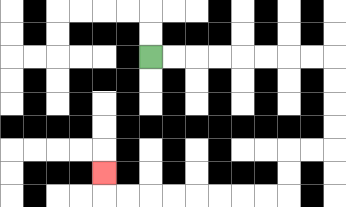{'start': '[6, 2]', 'end': '[4, 7]', 'path_directions': 'R,R,R,R,R,R,R,R,D,D,D,D,L,L,D,D,L,L,L,L,L,L,L,L,U', 'path_coordinates': '[[6, 2], [7, 2], [8, 2], [9, 2], [10, 2], [11, 2], [12, 2], [13, 2], [14, 2], [14, 3], [14, 4], [14, 5], [14, 6], [13, 6], [12, 6], [12, 7], [12, 8], [11, 8], [10, 8], [9, 8], [8, 8], [7, 8], [6, 8], [5, 8], [4, 8], [4, 7]]'}